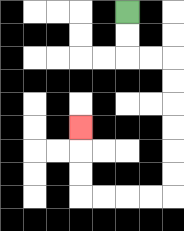{'start': '[5, 0]', 'end': '[3, 5]', 'path_directions': 'D,D,R,R,D,D,D,D,D,D,L,L,L,L,U,U,U', 'path_coordinates': '[[5, 0], [5, 1], [5, 2], [6, 2], [7, 2], [7, 3], [7, 4], [7, 5], [7, 6], [7, 7], [7, 8], [6, 8], [5, 8], [4, 8], [3, 8], [3, 7], [3, 6], [3, 5]]'}